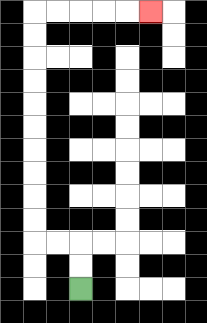{'start': '[3, 12]', 'end': '[6, 0]', 'path_directions': 'U,U,L,L,U,U,U,U,U,U,U,U,U,U,R,R,R,R,R', 'path_coordinates': '[[3, 12], [3, 11], [3, 10], [2, 10], [1, 10], [1, 9], [1, 8], [1, 7], [1, 6], [1, 5], [1, 4], [1, 3], [1, 2], [1, 1], [1, 0], [2, 0], [3, 0], [4, 0], [5, 0], [6, 0]]'}